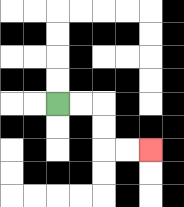{'start': '[2, 4]', 'end': '[6, 6]', 'path_directions': 'R,R,D,D,R,R', 'path_coordinates': '[[2, 4], [3, 4], [4, 4], [4, 5], [4, 6], [5, 6], [6, 6]]'}